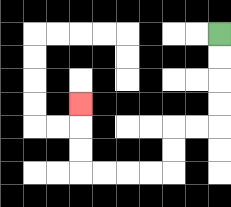{'start': '[9, 1]', 'end': '[3, 4]', 'path_directions': 'D,D,D,D,L,L,D,D,L,L,L,L,U,U,U', 'path_coordinates': '[[9, 1], [9, 2], [9, 3], [9, 4], [9, 5], [8, 5], [7, 5], [7, 6], [7, 7], [6, 7], [5, 7], [4, 7], [3, 7], [3, 6], [3, 5], [3, 4]]'}